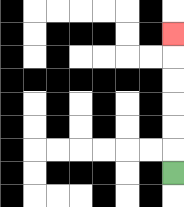{'start': '[7, 7]', 'end': '[7, 1]', 'path_directions': 'U,U,U,U,U,U', 'path_coordinates': '[[7, 7], [7, 6], [7, 5], [7, 4], [7, 3], [7, 2], [7, 1]]'}